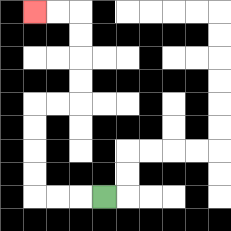{'start': '[4, 8]', 'end': '[1, 0]', 'path_directions': 'L,L,L,U,U,U,U,R,R,U,U,U,U,L,L', 'path_coordinates': '[[4, 8], [3, 8], [2, 8], [1, 8], [1, 7], [1, 6], [1, 5], [1, 4], [2, 4], [3, 4], [3, 3], [3, 2], [3, 1], [3, 0], [2, 0], [1, 0]]'}